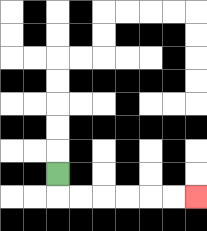{'start': '[2, 7]', 'end': '[8, 8]', 'path_directions': 'D,R,R,R,R,R,R', 'path_coordinates': '[[2, 7], [2, 8], [3, 8], [4, 8], [5, 8], [6, 8], [7, 8], [8, 8]]'}